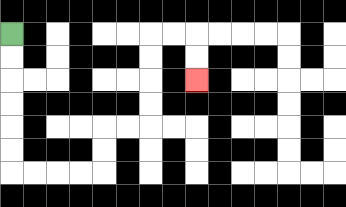{'start': '[0, 1]', 'end': '[8, 3]', 'path_directions': 'D,D,D,D,D,D,R,R,R,R,U,U,R,R,U,U,U,U,R,R,D,D', 'path_coordinates': '[[0, 1], [0, 2], [0, 3], [0, 4], [0, 5], [0, 6], [0, 7], [1, 7], [2, 7], [3, 7], [4, 7], [4, 6], [4, 5], [5, 5], [6, 5], [6, 4], [6, 3], [6, 2], [6, 1], [7, 1], [8, 1], [8, 2], [8, 3]]'}